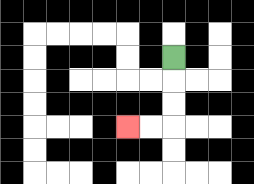{'start': '[7, 2]', 'end': '[5, 5]', 'path_directions': 'D,D,D,L,L', 'path_coordinates': '[[7, 2], [7, 3], [7, 4], [7, 5], [6, 5], [5, 5]]'}